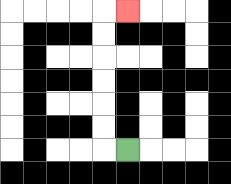{'start': '[5, 6]', 'end': '[5, 0]', 'path_directions': 'L,U,U,U,U,U,U,R', 'path_coordinates': '[[5, 6], [4, 6], [4, 5], [4, 4], [4, 3], [4, 2], [4, 1], [4, 0], [5, 0]]'}